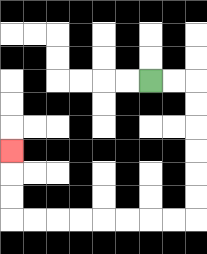{'start': '[6, 3]', 'end': '[0, 6]', 'path_directions': 'R,R,D,D,D,D,D,D,L,L,L,L,L,L,L,L,U,U,U', 'path_coordinates': '[[6, 3], [7, 3], [8, 3], [8, 4], [8, 5], [8, 6], [8, 7], [8, 8], [8, 9], [7, 9], [6, 9], [5, 9], [4, 9], [3, 9], [2, 9], [1, 9], [0, 9], [0, 8], [0, 7], [0, 6]]'}